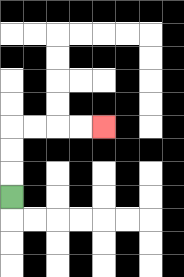{'start': '[0, 8]', 'end': '[4, 5]', 'path_directions': 'U,U,U,R,R,R,R', 'path_coordinates': '[[0, 8], [0, 7], [0, 6], [0, 5], [1, 5], [2, 5], [3, 5], [4, 5]]'}